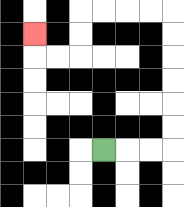{'start': '[4, 6]', 'end': '[1, 1]', 'path_directions': 'R,R,R,U,U,U,U,U,U,L,L,L,L,D,D,L,L,U', 'path_coordinates': '[[4, 6], [5, 6], [6, 6], [7, 6], [7, 5], [7, 4], [7, 3], [7, 2], [7, 1], [7, 0], [6, 0], [5, 0], [4, 0], [3, 0], [3, 1], [3, 2], [2, 2], [1, 2], [1, 1]]'}